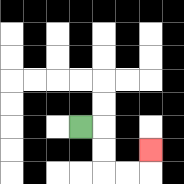{'start': '[3, 5]', 'end': '[6, 6]', 'path_directions': 'R,D,D,R,R,U', 'path_coordinates': '[[3, 5], [4, 5], [4, 6], [4, 7], [5, 7], [6, 7], [6, 6]]'}